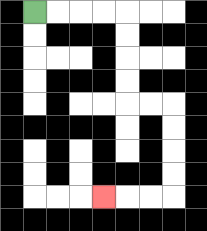{'start': '[1, 0]', 'end': '[4, 8]', 'path_directions': 'R,R,R,R,D,D,D,D,R,R,D,D,D,D,L,L,L', 'path_coordinates': '[[1, 0], [2, 0], [3, 0], [4, 0], [5, 0], [5, 1], [5, 2], [5, 3], [5, 4], [6, 4], [7, 4], [7, 5], [7, 6], [7, 7], [7, 8], [6, 8], [5, 8], [4, 8]]'}